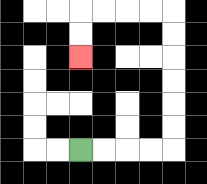{'start': '[3, 6]', 'end': '[3, 2]', 'path_directions': 'R,R,R,R,U,U,U,U,U,U,L,L,L,L,D,D', 'path_coordinates': '[[3, 6], [4, 6], [5, 6], [6, 6], [7, 6], [7, 5], [7, 4], [7, 3], [7, 2], [7, 1], [7, 0], [6, 0], [5, 0], [4, 0], [3, 0], [3, 1], [3, 2]]'}